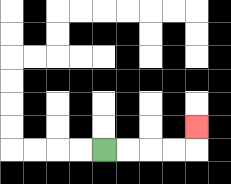{'start': '[4, 6]', 'end': '[8, 5]', 'path_directions': 'R,R,R,R,U', 'path_coordinates': '[[4, 6], [5, 6], [6, 6], [7, 6], [8, 6], [8, 5]]'}